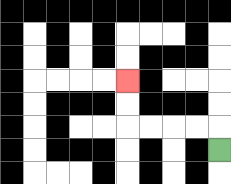{'start': '[9, 6]', 'end': '[5, 3]', 'path_directions': 'U,L,L,L,L,U,U', 'path_coordinates': '[[9, 6], [9, 5], [8, 5], [7, 5], [6, 5], [5, 5], [5, 4], [5, 3]]'}